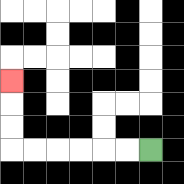{'start': '[6, 6]', 'end': '[0, 3]', 'path_directions': 'L,L,L,L,L,L,U,U,U', 'path_coordinates': '[[6, 6], [5, 6], [4, 6], [3, 6], [2, 6], [1, 6], [0, 6], [0, 5], [0, 4], [0, 3]]'}